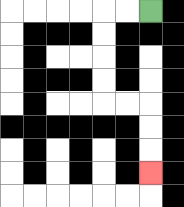{'start': '[6, 0]', 'end': '[6, 7]', 'path_directions': 'L,L,D,D,D,D,R,R,D,D,D', 'path_coordinates': '[[6, 0], [5, 0], [4, 0], [4, 1], [4, 2], [4, 3], [4, 4], [5, 4], [6, 4], [6, 5], [6, 6], [6, 7]]'}